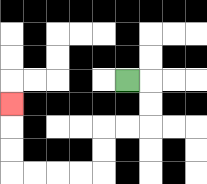{'start': '[5, 3]', 'end': '[0, 4]', 'path_directions': 'R,D,D,L,L,D,D,L,L,L,L,U,U,U', 'path_coordinates': '[[5, 3], [6, 3], [6, 4], [6, 5], [5, 5], [4, 5], [4, 6], [4, 7], [3, 7], [2, 7], [1, 7], [0, 7], [0, 6], [0, 5], [0, 4]]'}